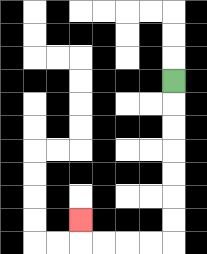{'start': '[7, 3]', 'end': '[3, 9]', 'path_directions': 'D,D,D,D,D,D,D,L,L,L,L,U', 'path_coordinates': '[[7, 3], [7, 4], [7, 5], [7, 6], [7, 7], [7, 8], [7, 9], [7, 10], [6, 10], [5, 10], [4, 10], [3, 10], [3, 9]]'}